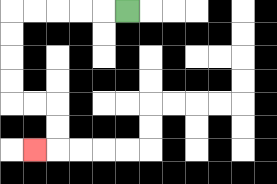{'start': '[5, 0]', 'end': '[1, 6]', 'path_directions': 'L,L,L,L,L,D,D,D,D,R,R,D,D,L', 'path_coordinates': '[[5, 0], [4, 0], [3, 0], [2, 0], [1, 0], [0, 0], [0, 1], [0, 2], [0, 3], [0, 4], [1, 4], [2, 4], [2, 5], [2, 6], [1, 6]]'}